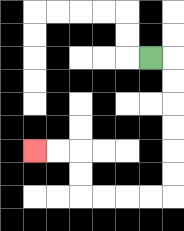{'start': '[6, 2]', 'end': '[1, 6]', 'path_directions': 'R,D,D,D,D,D,D,L,L,L,L,U,U,L,L', 'path_coordinates': '[[6, 2], [7, 2], [7, 3], [7, 4], [7, 5], [7, 6], [7, 7], [7, 8], [6, 8], [5, 8], [4, 8], [3, 8], [3, 7], [3, 6], [2, 6], [1, 6]]'}